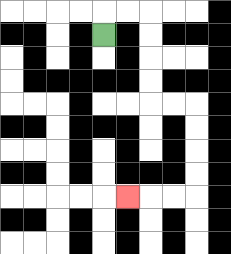{'start': '[4, 1]', 'end': '[5, 8]', 'path_directions': 'U,R,R,D,D,D,D,R,R,D,D,D,D,L,L,L', 'path_coordinates': '[[4, 1], [4, 0], [5, 0], [6, 0], [6, 1], [6, 2], [6, 3], [6, 4], [7, 4], [8, 4], [8, 5], [8, 6], [8, 7], [8, 8], [7, 8], [6, 8], [5, 8]]'}